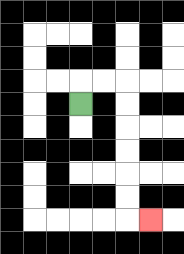{'start': '[3, 4]', 'end': '[6, 9]', 'path_directions': 'U,R,R,D,D,D,D,D,D,R', 'path_coordinates': '[[3, 4], [3, 3], [4, 3], [5, 3], [5, 4], [5, 5], [5, 6], [5, 7], [5, 8], [5, 9], [6, 9]]'}